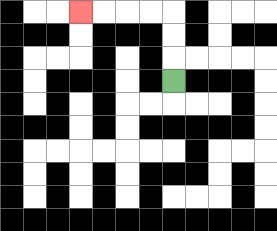{'start': '[7, 3]', 'end': '[3, 0]', 'path_directions': 'U,U,U,L,L,L,L', 'path_coordinates': '[[7, 3], [7, 2], [7, 1], [7, 0], [6, 0], [5, 0], [4, 0], [3, 0]]'}